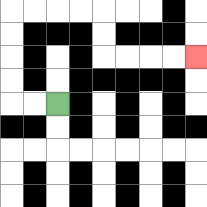{'start': '[2, 4]', 'end': '[8, 2]', 'path_directions': 'L,L,U,U,U,U,R,R,R,R,D,D,R,R,R,R', 'path_coordinates': '[[2, 4], [1, 4], [0, 4], [0, 3], [0, 2], [0, 1], [0, 0], [1, 0], [2, 0], [3, 0], [4, 0], [4, 1], [4, 2], [5, 2], [6, 2], [7, 2], [8, 2]]'}